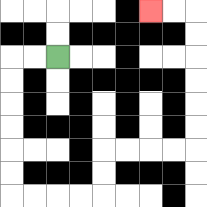{'start': '[2, 2]', 'end': '[6, 0]', 'path_directions': 'L,L,D,D,D,D,D,D,R,R,R,R,U,U,R,R,R,R,U,U,U,U,U,U,L,L', 'path_coordinates': '[[2, 2], [1, 2], [0, 2], [0, 3], [0, 4], [0, 5], [0, 6], [0, 7], [0, 8], [1, 8], [2, 8], [3, 8], [4, 8], [4, 7], [4, 6], [5, 6], [6, 6], [7, 6], [8, 6], [8, 5], [8, 4], [8, 3], [8, 2], [8, 1], [8, 0], [7, 0], [6, 0]]'}